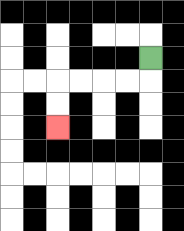{'start': '[6, 2]', 'end': '[2, 5]', 'path_directions': 'D,L,L,L,L,D,D', 'path_coordinates': '[[6, 2], [6, 3], [5, 3], [4, 3], [3, 3], [2, 3], [2, 4], [2, 5]]'}